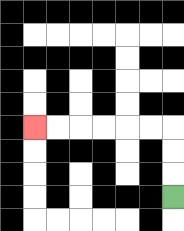{'start': '[7, 8]', 'end': '[1, 5]', 'path_directions': 'U,U,U,L,L,L,L,L,L', 'path_coordinates': '[[7, 8], [7, 7], [7, 6], [7, 5], [6, 5], [5, 5], [4, 5], [3, 5], [2, 5], [1, 5]]'}